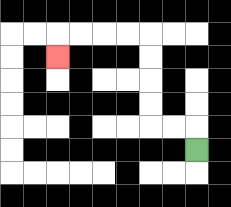{'start': '[8, 6]', 'end': '[2, 2]', 'path_directions': 'U,L,L,U,U,U,U,L,L,L,L,D', 'path_coordinates': '[[8, 6], [8, 5], [7, 5], [6, 5], [6, 4], [6, 3], [6, 2], [6, 1], [5, 1], [4, 1], [3, 1], [2, 1], [2, 2]]'}